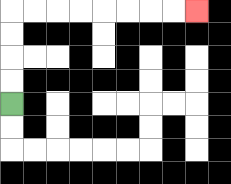{'start': '[0, 4]', 'end': '[8, 0]', 'path_directions': 'U,U,U,U,R,R,R,R,R,R,R,R', 'path_coordinates': '[[0, 4], [0, 3], [0, 2], [0, 1], [0, 0], [1, 0], [2, 0], [3, 0], [4, 0], [5, 0], [6, 0], [7, 0], [8, 0]]'}